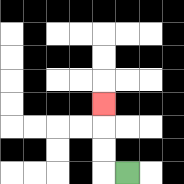{'start': '[5, 7]', 'end': '[4, 4]', 'path_directions': 'L,U,U,U', 'path_coordinates': '[[5, 7], [4, 7], [4, 6], [4, 5], [4, 4]]'}